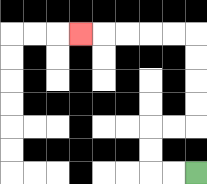{'start': '[8, 7]', 'end': '[3, 1]', 'path_directions': 'L,L,U,U,R,R,U,U,U,U,L,L,L,L,L', 'path_coordinates': '[[8, 7], [7, 7], [6, 7], [6, 6], [6, 5], [7, 5], [8, 5], [8, 4], [8, 3], [8, 2], [8, 1], [7, 1], [6, 1], [5, 1], [4, 1], [3, 1]]'}